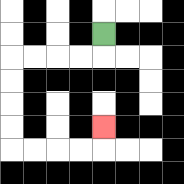{'start': '[4, 1]', 'end': '[4, 5]', 'path_directions': 'D,L,L,L,L,D,D,D,D,R,R,R,R,U', 'path_coordinates': '[[4, 1], [4, 2], [3, 2], [2, 2], [1, 2], [0, 2], [0, 3], [0, 4], [0, 5], [0, 6], [1, 6], [2, 6], [3, 6], [4, 6], [4, 5]]'}